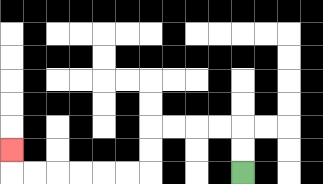{'start': '[10, 7]', 'end': '[0, 6]', 'path_directions': 'U,U,L,L,L,L,D,D,L,L,L,L,L,L,U', 'path_coordinates': '[[10, 7], [10, 6], [10, 5], [9, 5], [8, 5], [7, 5], [6, 5], [6, 6], [6, 7], [5, 7], [4, 7], [3, 7], [2, 7], [1, 7], [0, 7], [0, 6]]'}